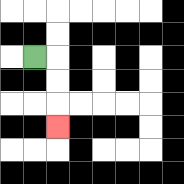{'start': '[1, 2]', 'end': '[2, 5]', 'path_directions': 'R,D,D,D', 'path_coordinates': '[[1, 2], [2, 2], [2, 3], [2, 4], [2, 5]]'}